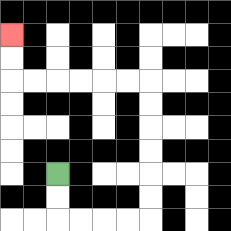{'start': '[2, 7]', 'end': '[0, 1]', 'path_directions': 'D,D,R,R,R,R,U,U,U,U,U,U,L,L,L,L,L,L,U,U', 'path_coordinates': '[[2, 7], [2, 8], [2, 9], [3, 9], [4, 9], [5, 9], [6, 9], [6, 8], [6, 7], [6, 6], [6, 5], [6, 4], [6, 3], [5, 3], [4, 3], [3, 3], [2, 3], [1, 3], [0, 3], [0, 2], [0, 1]]'}